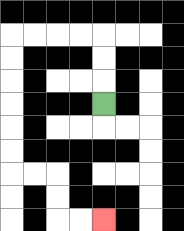{'start': '[4, 4]', 'end': '[4, 9]', 'path_directions': 'U,U,U,L,L,L,L,D,D,D,D,D,D,R,R,D,D,R,R', 'path_coordinates': '[[4, 4], [4, 3], [4, 2], [4, 1], [3, 1], [2, 1], [1, 1], [0, 1], [0, 2], [0, 3], [0, 4], [0, 5], [0, 6], [0, 7], [1, 7], [2, 7], [2, 8], [2, 9], [3, 9], [4, 9]]'}